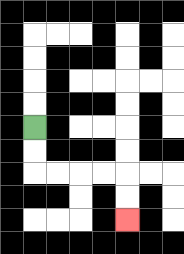{'start': '[1, 5]', 'end': '[5, 9]', 'path_directions': 'D,D,R,R,R,R,D,D', 'path_coordinates': '[[1, 5], [1, 6], [1, 7], [2, 7], [3, 7], [4, 7], [5, 7], [5, 8], [5, 9]]'}